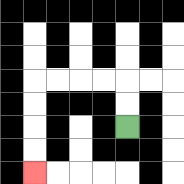{'start': '[5, 5]', 'end': '[1, 7]', 'path_directions': 'U,U,L,L,L,L,D,D,D,D', 'path_coordinates': '[[5, 5], [5, 4], [5, 3], [4, 3], [3, 3], [2, 3], [1, 3], [1, 4], [1, 5], [1, 6], [1, 7]]'}